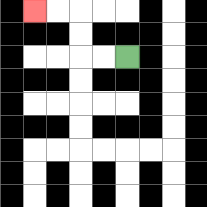{'start': '[5, 2]', 'end': '[1, 0]', 'path_directions': 'L,L,U,U,L,L', 'path_coordinates': '[[5, 2], [4, 2], [3, 2], [3, 1], [3, 0], [2, 0], [1, 0]]'}